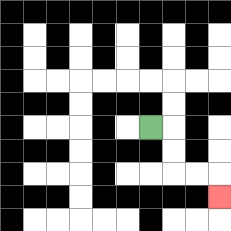{'start': '[6, 5]', 'end': '[9, 8]', 'path_directions': 'R,D,D,R,R,D', 'path_coordinates': '[[6, 5], [7, 5], [7, 6], [7, 7], [8, 7], [9, 7], [9, 8]]'}